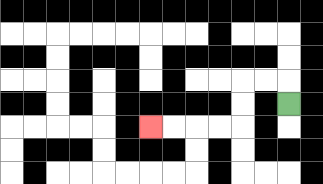{'start': '[12, 4]', 'end': '[6, 5]', 'path_directions': 'U,L,L,D,D,L,L,L,L', 'path_coordinates': '[[12, 4], [12, 3], [11, 3], [10, 3], [10, 4], [10, 5], [9, 5], [8, 5], [7, 5], [6, 5]]'}